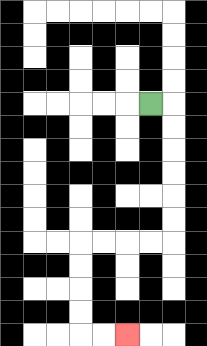{'start': '[6, 4]', 'end': '[5, 14]', 'path_directions': 'R,D,D,D,D,D,D,L,L,L,L,D,D,D,D,R,R', 'path_coordinates': '[[6, 4], [7, 4], [7, 5], [7, 6], [7, 7], [7, 8], [7, 9], [7, 10], [6, 10], [5, 10], [4, 10], [3, 10], [3, 11], [3, 12], [3, 13], [3, 14], [4, 14], [5, 14]]'}